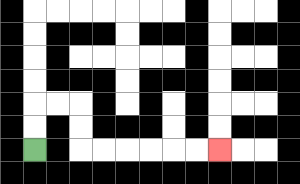{'start': '[1, 6]', 'end': '[9, 6]', 'path_directions': 'U,U,R,R,D,D,R,R,R,R,R,R', 'path_coordinates': '[[1, 6], [1, 5], [1, 4], [2, 4], [3, 4], [3, 5], [3, 6], [4, 6], [5, 6], [6, 6], [7, 6], [8, 6], [9, 6]]'}